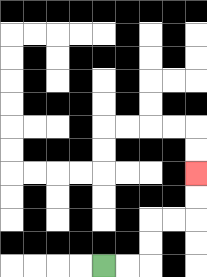{'start': '[4, 11]', 'end': '[8, 7]', 'path_directions': 'R,R,U,U,R,R,U,U', 'path_coordinates': '[[4, 11], [5, 11], [6, 11], [6, 10], [6, 9], [7, 9], [8, 9], [8, 8], [8, 7]]'}